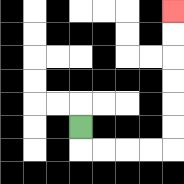{'start': '[3, 5]', 'end': '[7, 0]', 'path_directions': 'D,R,R,R,R,U,U,U,U,U,U', 'path_coordinates': '[[3, 5], [3, 6], [4, 6], [5, 6], [6, 6], [7, 6], [7, 5], [7, 4], [7, 3], [7, 2], [7, 1], [7, 0]]'}